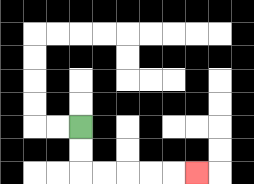{'start': '[3, 5]', 'end': '[8, 7]', 'path_directions': 'D,D,R,R,R,R,R', 'path_coordinates': '[[3, 5], [3, 6], [3, 7], [4, 7], [5, 7], [6, 7], [7, 7], [8, 7]]'}